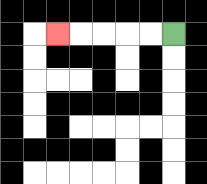{'start': '[7, 1]', 'end': '[2, 1]', 'path_directions': 'L,L,L,L,L', 'path_coordinates': '[[7, 1], [6, 1], [5, 1], [4, 1], [3, 1], [2, 1]]'}